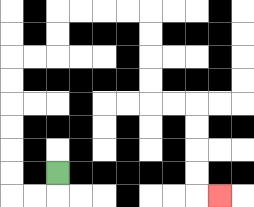{'start': '[2, 7]', 'end': '[9, 8]', 'path_directions': 'D,L,L,U,U,U,U,U,U,R,R,U,U,R,R,R,R,D,D,D,D,R,R,D,D,D,D,R', 'path_coordinates': '[[2, 7], [2, 8], [1, 8], [0, 8], [0, 7], [0, 6], [0, 5], [0, 4], [0, 3], [0, 2], [1, 2], [2, 2], [2, 1], [2, 0], [3, 0], [4, 0], [5, 0], [6, 0], [6, 1], [6, 2], [6, 3], [6, 4], [7, 4], [8, 4], [8, 5], [8, 6], [8, 7], [8, 8], [9, 8]]'}